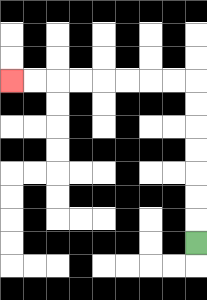{'start': '[8, 10]', 'end': '[0, 3]', 'path_directions': 'U,U,U,U,U,U,U,L,L,L,L,L,L,L,L', 'path_coordinates': '[[8, 10], [8, 9], [8, 8], [8, 7], [8, 6], [8, 5], [8, 4], [8, 3], [7, 3], [6, 3], [5, 3], [4, 3], [3, 3], [2, 3], [1, 3], [0, 3]]'}